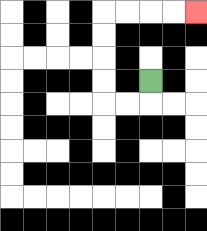{'start': '[6, 3]', 'end': '[8, 0]', 'path_directions': 'D,L,L,U,U,U,U,R,R,R,R', 'path_coordinates': '[[6, 3], [6, 4], [5, 4], [4, 4], [4, 3], [4, 2], [4, 1], [4, 0], [5, 0], [6, 0], [7, 0], [8, 0]]'}